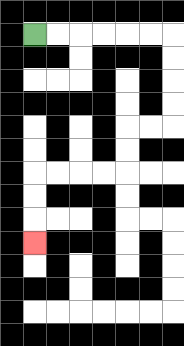{'start': '[1, 1]', 'end': '[1, 10]', 'path_directions': 'R,R,R,R,R,R,D,D,D,D,L,L,D,D,L,L,L,L,D,D,D', 'path_coordinates': '[[1, 1], [2, 1], [3, 1], [4, 1], [5, 1], [6, 1], [7, 1], [7, 2], [7, 3], [7, 4], [7, 5], [6, 5], [5, 5], [5, 6], [5, 7], [4, 7], [3, 7], [2, 7], [1, 7], [1, 8], [1, 9], [1, 10]]'}